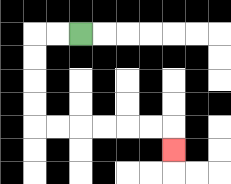{'start': '[3, 1]', 'end': '[7, 6]', 'path_directions': 'L,L,D,D,D,D,R,R,R,R,R,R,D', 'path_coordinates': '[[3, 1], [2, 1], [1, 1], [1, 2], [1, 3], [1, 4], [1, 5], [2, 5], [3, 5], [4, 5], [5, 5], [6, 5], [7, 5], [7, 6]]'}